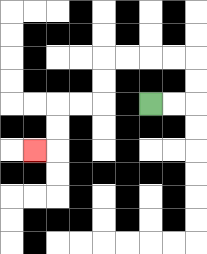{'start': '[6, 4]', 'end': '[1, 6]', 'path_directions': 'R,R,U,U,L,L,L,L,D,D,L,L,D,D,L', 'path_coordinates': '[[6, 4], [7, 4], [8, 4], [8, 3], [8, 2], [7, 2], [6, 2], [5, 2], [4, 2], [4, 3], [4, 4], [3, 4], [2, 4], [2, 5], [2, 6], [1, 6]]'}